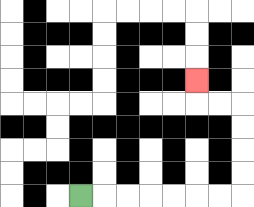{'start': '[3, 8]', 'end': '[8, 3]', 'path_directions': 'R,R,R,R,R,R,R,U,U,U,U,L,L,U', 'path_coordinates': '[[3, 8], [4, 8], [5, 8], [6, 8], [7, 8], [8, 8], [9, 8], [10, 8], [10, 7], [10, 6], [10, 5], [10, 4], [9, 4], [8, 4], [8, 3]]'}